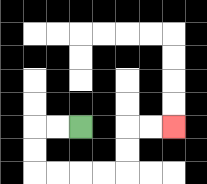{'start': '[3, 5]', 'end': '[7, 5]', 'path_directions': 'L,L,D,D,R,R,R,R,U,U,R,R', 'path_coordinates': '[[3, 5], [2, 5], [1, 5], [1, 6], [1, 7], [2, 7], [3, 7], [4, 7], [5, 7], [5, 6], [5, 5], [6, 5], [7, 5]]'}